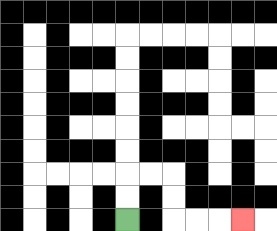{'start': '[5, 9]', 'end': '[10, 9]', 'path_directions': 'U,U,R,R,D,D,R,R,R', 'path_coordinates': '[[5, 9], [5, 8], [5, 7], [6, 7], [7, 7], [7, 8], [7, 9], [8, 9], [9, 9], [10, 9]]'}